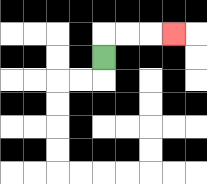{'start': '[4, 2]', 'end': '[7, 1]', 'path_directions': 'U,R,R,R', 'path_coordinates': '[[4, 2], [4, 1], [5, 1], [6, 1], [7, 1]]'}